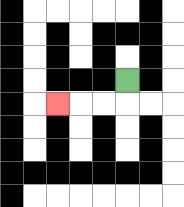{'start': '[5, 3]', 'end': '[2, 4]', 'path_directions': 'D,L,L,L', 'path_coordinates': '[[5, 3], [5, 4], [4, 4], [3, 4], [2, 4]]'}